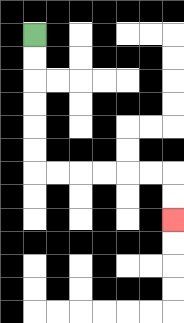{'start': '[1, 1]', 'end': '[7, 9]', 'path_directions': 'D,D,D,D,D,D,R,R,R,R,R,R,D,D', 'path_coordinates': '[[1, 1], [1, 2], [1, 3], [1, 4], [1, 5], [1, 6], [1, 7], [2, 7], [3, 7], [4, 7], [5, 7], [6, 7], [7, 7], [7, 8], [7, 9]]'}